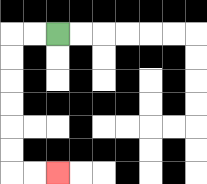{'start': '[2, 1]', 'end': '[2, 7]', 'path_directions': 'L,L,D,D,D,D,D,D,R,R', 'path_coordinates': '[[2, 1], [1, 1], [0, 1], [0, 2], [0, 3], [0, 4], [0, 5], [0, 6], [0, 7], [1, 7], [2, 7]]'}